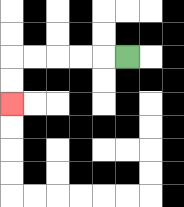{'start': '[5, 2]', 'end': '[0, 4]', 'path_directions': 'L,L,L,L,L,D,D', 'path_coordinates': '[[5, 2], [4, 2], [3, 2], [2, 2], [1, 2], [0, 2], [0, 3], [0, 4]]'}